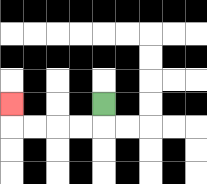{'start': '[4, 4]', 'end': '[0, 4]', 'path_directions': 'D,L,L,L,L,U', 'path_coordinates': '[[4, 4], [4, 5], [3, 5], [2, 5], [1, 5], [0, 5], [0, 4]]'}